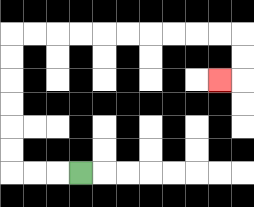{'start': '[3, 7]', 'end': '[9, 3]', 'path_directions': 'L,L,L,U,U,U,U,U,U,R,R,R,R,R,R,R,R,R,R,D,D,L', 'path_coordinates': '[[3, 7], [2, 7], [1, 7], [0, 7], [0, 6], [0, 5], [0, 4], [0, 3], [0, 2], [0, 1], [1, 1], [2, 1], [3, 1], [4, 1], [5, 1], [6, 1], [7, 1], [8, 1], [9, 1], [10, 1], [10, 2], [10, 3], [9, 3]]'}